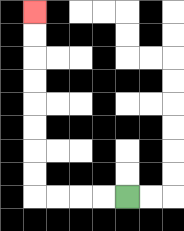{'start': '[5, 8]', 'end': '[1, 0]', 'path_directions': 'L,L,L,L,U,U,U,U,U,U,U,U', 'path_coordinates': '[[5, 8], [4, 8], [3, 8], [2, 8], [1, 8], [1, 7], [1, 6], [1, 5], [1, 4], [1, 3], [1, 2], [1, 1], [1, 0]]'}